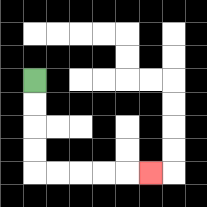{'start': '[1, 3]', 'end': '[6, 7]', 'path_directions': 'D,D,D,D,R,R,R,R,R', 'path_coordinates': '[[1, 3], [1, 4], [1, 5], [1, 6], [1, 7], [2, 7], [3, 7], [4, 7], [5, 7], [6, 7]]'}